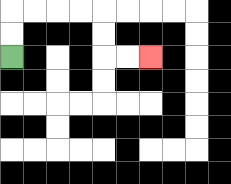{'start': '[0, 2]', 'end': '[6, 2]', 'path_directions': 'U,U,R,R,R,R,D,D,R,R', 'path_coordinates': '[[0, 2], [0, 1], [0, 0], [1, 0], [2, 0], [3, 0], [4, 0], [4, 1], [4, 2], [5, 2], [6, 2]]'}